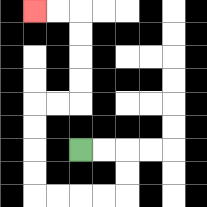{'start': '[3, 6]', 'end': '[1, 0]', 'path_directions': 'R,R,D,D,L,L,L,L,U,U,U,U,R,R,U,U,U,U,L,L', 'path_coordinates': '[[3, 6], [4, 6], [5, 6], [5, 7], [5, 8], [4, 8], [3, 8], [2, 8], [1, 8], [1, 7], [1, 6], [1, 5], [1, 4], [2, 4], [3, 4], [3, 3], [3, 2], [3, 1], [3, 0], [2, 0], [1, 0]]'}